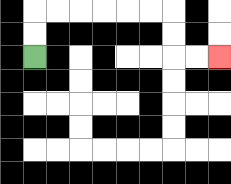{'start': '[1, 2]', 'end': '[9, 2]', 'path_directions': 'U,U,R,R,R,R,R,R,D,D,R,R', 'path_coordinates': '[[1, 2], [1, 1], [1, 0], [2, 0], [3, 0], [4, 0], [5, 0], [6, 0], [7, 0], [7, 1], [7, 2], [8, 2], [9, 2]]'}